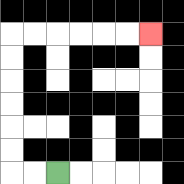{'start': '[2, 7]', 'end': '[6, 1]', 'path_directions': 'L,L,U,U,U,U,U,U,R,R,R,R,R,R', 'path_coordinates': '[[2, 7], [1, 7], [0, 7], [0, 6], [0, 5], [0, 4], [0, 3], [0, 2], [0, 1], [1, 1], [2, 1], [3, 1], [4, 1], [5, 1], [6, 1]]'}